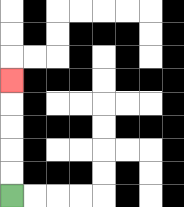{'start': '[0, 8]', 'end': '[0, 3]', 'path_directions': 'U,U,U,U,U', 'path_coordinates': '[[0, 8], [0, 7], [0, 6], [0, 5], [0, 4], [0, 3]]'}